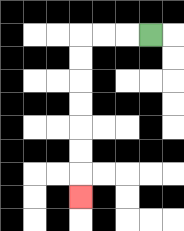{'start': '[6, 1]', 'end': '[3, 8]', 'path_directions': 'L,L,L,D,D,D,D,D,D,D', 'path_coordinates': '[[6, 1], [5, 1], [4, 1], [3, 1], [3, 2], [3, 3], [3, 4], [3, 5], [3, 6], [3, 7], [3, 8]]'}